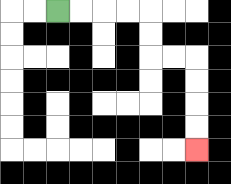{'start': '[2, 0]', 'end': '[8, 6]', 'path_directions': 'R,R,R,R,D,D,R,R,D,D,D,D', 'path_coordinates': '[[2, 0], [3, 0], [4, 0], [5, 0], [6, 0], [6, 1], [6, 2], [7, 2], [8, 2], [8, 3], [8, 4], [8, 5], [8, 6]]'}